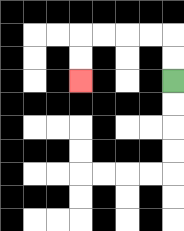{'start': '[7, 3]', 'end': '[3, 3]', 'path_directions': 'U,U,L,L,L,L,D,D', 'path_coordinates': '[[7, 3], [7, 2], [7, 1], [6, 1], [5, 1], [4, 1], [3, 1], [3, 2], [3, 3]]'}